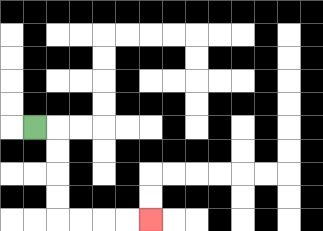{'start': '[1, 5]', 'end': '[6, 9]', 'path_directions': 'R,D,D,D,D,R,R,R,R', 'path_coordinates': '[[1, 5], [2, 5], [2, 6], [2, 7], [2, 8], [2, 9], [3, 9], [4, 9], [5, 9], [6, 9]]'}